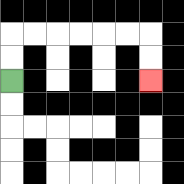{'start': '[0, 3]', 'end': '[6, 3]', 'path_directions': 'U,U,R,R,R,R,R,R,D,D', 'path_coordinates': '[[0, 3], [0, 2], [0, 1], [1, 1], [2, 1], [3, 1], [4, 1], [5, 1], [6, 1], [6, 2], [6, 3]]'}